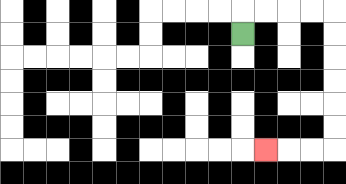{'start': '[10, 1]', 'end': '[11, 6]', 'path_directions': 'U,R,R,R,R,D,D,D,D,D,D,L,L,L', 'path_coordinates': '[[10, 1], [10, 0], [11, 0], [12, 0], [13, 0], [14, 0], [14, 1], [14, 2], [14, 3], [14, 4], [14, 5], [14, 6], [13, 6], [12, 6], [11, 6]]'}